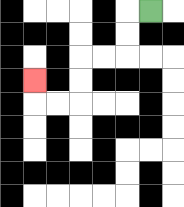{'start': '[6, 0]', 'end': '[1, 3]', 'path_directions': 'L,D,D,L,L,D,D,L,L,U', 'path_coordinates': '[[6, 0], [5, 0], [5, 1], [5, 2], [4, 2], [3, 2], [3, 3], [3, 4], [2, 4], [1, 4], [1, 3]]'}